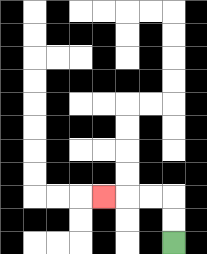{'start': '[7, 10]', 'end': '[4, 8]', 'path_directions': 'U,U,L,L,L', 'path_coordinates': '[[7, 10], [7, 9], [7, 8], [6, 8], [5, 8], [4, 8]]'}